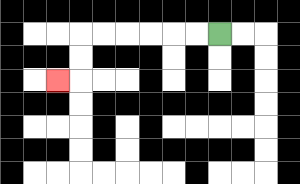{'start': '[9, 1]', 'end': '[2, 3]', 'path_directions': 'L,L,L,L,L,L,D,D,L', 'path_coordinates': '[[9, 1], [8, 1], [7, 1], [6, 1], [5, 1], [4, 1], [3, 1], [3, 2], [3, 3], [2, 3]]'}